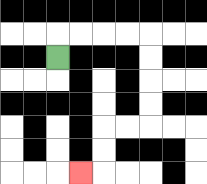{'start': '[2, 2]', 'end': '[3, 7]', 'path_directions': 'U,R,R,R,R,D,D,D,D,L,L,D,D,L', 'path_coordinates': '[[2, 2], [2, 1], [3, 1], [4, 1], [5, 1], [6, 1], [6, 2], [6, 3], [6, 4], [6, 5], [5, 5], [4, 5], [4, 6], [4, 7], [3, 7]]'}